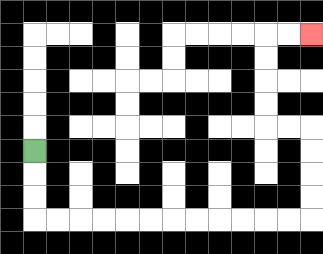{'start': '[1, 6]', 'end': '[13, 1]', 'path_directions': 'D,D,D,R,R,R,R,R,R,R,R,R,R,R,R,U,U,U,U,L,L,U,U,U,U,R,R', 'path_coordinates': '[[1, 6], [1, 7], [1, 8], [1, 9], [2, 9], [3, 9], [4, 9], [5, 9], [6, 9], [7, 9], [8, 9], [9, 9], [10, 9], [11, 9], [12, 9], [13, 9], [13, 8], [13, 7], [13, 6], [13, 5], [12, 5], [11, 5], [11, 4], [11, 3], [11, 2], [11, 1], [12, 1], [13, 1]]'}